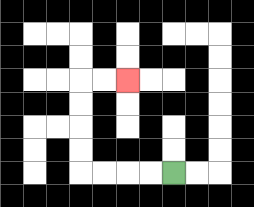{'start': '[7, 7]', 'end': '[5, 3]', 'path_directions': 'L,L,L,L,U,U,U,U,R,R', 'path_coordinates': '[[7, 7], [6, 7], [5, 7], [4, 7], [3, 7], [3, 6], [3, 5], [3, 4], [3, 3], [4, 3], [5, 3]]'}